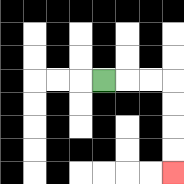{'start': '[4, 3]', 'end': '[7, 7]', 'path_directions': 'R,R,R,D,D,D,D', 'path_coordinates': '[[4, 3], [5, 3], [6, 3], [7, 3], [7, 4], [7, 5], [7, 6], [7, 7]]'}